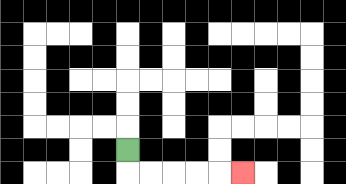{'start': '[5, 6]', 'end': '[10, 7]', 'path_directions': 'D,R,R,R,R,R', 'path_coordinates': '[[5, 6], [5, 7], [6, 7], [7, 7], [8, 7], [9, 7], [10, 7]]'}